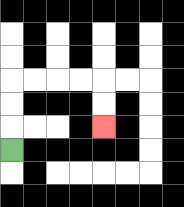{'start': '[0, 6]', 'end': '[4, 5]', 'path_directions': 'U,U,U,R,R,R,R,D,D', 'path_coordinates': '[[0, 6], [0, 5], [0, 4], [0, 3], [1, 3], [2, 3], [3, 3], [4, 3], [4, 4], [4, 5]]'}